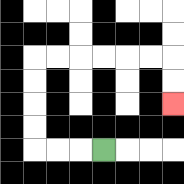{'start': '[4, 6]', 'end': '[7, 4]', 'path_directions': 'L,L,L,U,U,U,U,R,R,R,R,R,R,D,D', 'path_coordinates': '[[4, 6], [3, 6], [2, 6], [1, 6], [1, 5], [1, 4], [1, 3], [1, 2], [2, 2], [3, 2], [4, 2], [5, 2], [6, 2], [7, 2], [7, 3], [7, 4]]'}